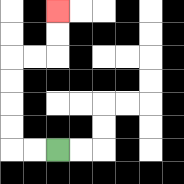{'start': '[2, 6]', 'end': '[2, 0]', 'path_directions': 'L,L,U,U,U,U,R,R,U,U', 'path_coordinates': '[[2, 6], [1, 6], [0, 6], [0, 5], [0, 4], [0, 3], [0, 2], [1, 2], [2, 2], [2, 1], [2, 0]]'}